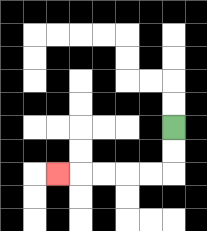{'start': '[7, 5]', 'end': '[2, 7]', 'path_directions': 'D,D,L,L,L,L,L', 'path_coordinates': '[[7, 5], [7, 6], [7, 7], [6, 7], [5, 7], [4, 7], [3, 7], [2, 7]]'}